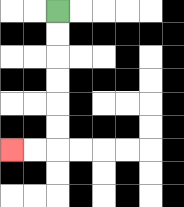{'start': '[2, 0]', 'end': '[0, 6]', 'path_directions': 'D,D,D,D,D,D,L,L', 'path_coordinates': '[[2, 0], [2, 1], [2, 2], [2, 3], [2, 4], [2, 5], [2, 6], [1, 6], [0, 6]]'}